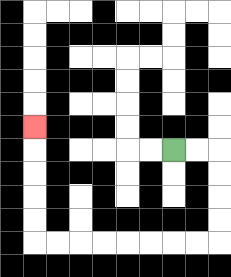{'start': '[7, 6]', 'end': '[1, 5]', 'path_directions': 'R,R,D,D,D,D,L,L,L,L,L,L,L,L,U,U,U,U,U', 'path_coordinates': '[[7, 6], [8, 6], [9, 6], [9, 7], [9, 8], [9, 9], [9, 10], [8, 10], [7, 10], [6, 10], [5, 10], [4, 10], [3, 10], [2, 10], [1, 10], [1, 9], [1, 8], [1, 7], [1, 6], [1, 5]]'}